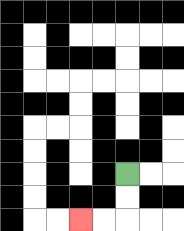{'start': '[5, 7]', 'end': '[3, 9]', 'path_directions': 'D,D,L,L', 'path_coordinates': '[[5, 7], [5, 8], [5, 9], [4, 9], [3, 9]]'}